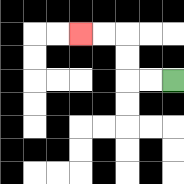{'start': '[7, 3]', 'end': '[3, 1]', 'path_directions': 'L,L,U,U,L,L', 'path_coordinates': '[[7, 3], [6, 3], [5, 3], [5, 2], [5, 1], [4, 1], [3, 1]]'}